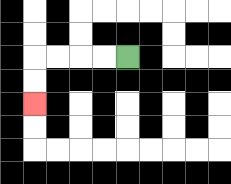{'start': '[5, 2]', 'end': '[1, 4]', 'path_directions': 'L,L,L,L,D,D', 'path_coordinates': '[[5, 2], [4, 2], [3, 2], [2, 2], [1, 2], [1, 3], [1, 4]]'}